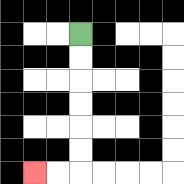{'start': '[3, 1]', 'end': '[1, 7]', 'path_directions': 'D,D,D,D,D,D,L,L', 'path_coordinates': '[[3, 1], [3, 2], [3, 3], [3, 4], [3, 5], [3, 6], [3, 7], [2, 7], [1, 7]]'}